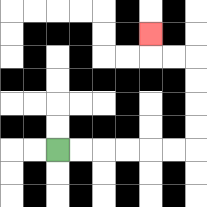{'start': '[2, 6]', 'end': '[6, 1]', 'path_directions': 'R,R,R,R,R,R,U,U,U,U,L,L,U', 'path_coordinates': '[[2, 6], [3, 6], [4, 6], [5, 6], [6, 6], [7, 6], [8, 6], [8, 5], [8, 4], [8, 3], [8, 2], [7, 2], [6, 2], [6, 1]]'}